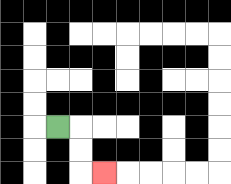{'start': '[2, 5]', 'end': '[4, 7]', 'path_directions': 'R,D,D,R', 'path_coordinates': '[[2, 5], [3, 5], [3, 6], [3, 7], [4, 7]]'}